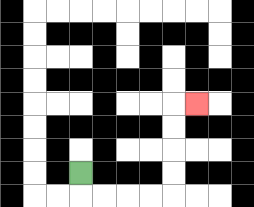{'start': '[3, 7]', 'end': '[8, 4]', 'path_directions': 'D,R,R,R,R,U,U,U,U,R', 'path_coordinates': '[[3, 7], [3, 8], [4, 8], [5, 8], [6, 8], [7, 8], [7, 7], [7, 6], [7, 5], [7, 4], [8, 4]]'}